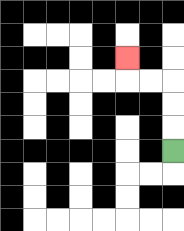{'start': '[7, 6]', 'end': '[5, 2]', 'path_directions': 'U,U,U,L,L,U', 'path_coordinates': '[[7, 6], [7, 5], [7, 4], [7, 3], [6, 3], [5, 3], [5, 2]]'}